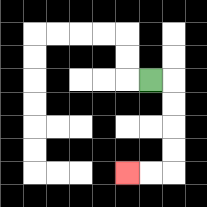{'start': '[6, 3]', 'end': '[5, 7]', 'path_directions': 'R,D,D,D,D,L,L', 'path_coordinates': '[[6, 3], [7, 3], [7, 4], [7, 5], [7, 6], [7, 7], [6, 7], [5, 7]]'}